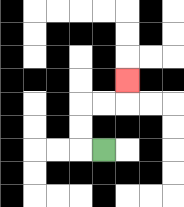{'start': '[4, 6]', 'end': '[5, 3]', 'path_directions': 'L,U,U,R,R,U', 'path_coordinates': '[[4, 6], [3, 6], [3, 5], [3, 4], [4, 4], [5, 4], [5, 3]]'}